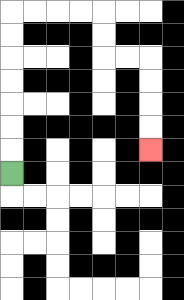{'start': '[0, 7]', 'end': '[6, 6]', 'path_directions': 'U,U,U,U,U,U,U,R,R,R,R,D,D,R,R,D,D,D,D', 'path_coordinates': '[[0, 7], [0, 6], [0, 5], [0, 4], [0, 3], [0, 2], [0, 1], [0, 0], [1, 0], [2, 0], [3, 0], [4, 0], [4, 1], [4, 2], [5, 2], [6, 2], [6, 3], [6, 4], [6, 5], [6, 6]]'}